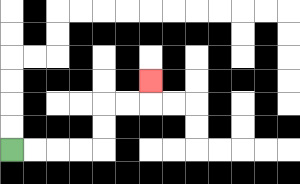{'start': '[0, 6]', 'end': '[6, 3]', 'path_directions': 'R,R,R,R,U,U,R,R,U', 'path_coordinates': '[[0, 6], [1, 6], [2, 6], [3, 6], [4, 6], [4, 5], [4, 4], [5, 4], [6, 4], [6, 3]]'}